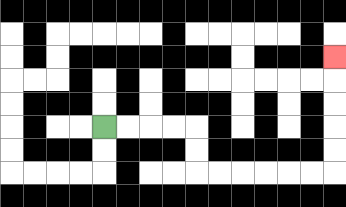{'start': '[4, 5]', 'end': '[14, 2]', 'path_directions': 'R,R,R,R,D,D,R,R,R,R,R,R,U,U,U,U,U', 'path_coordinates': '[[4, 5], [5, 5], [6, 5], [7, 5], [8, 5], [8, 6], [8, 7], [9, 7], [10, 7], [11, 7], [12, 7], [13, 7], [14, 7], [14, 6], [14, 5], [14, 4], [14, 3], [14, 2]]'}